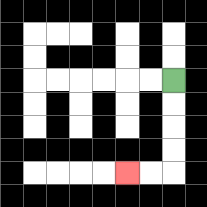{'start': '[7, 3]', 'end': '[5, 7]', 'path_directions': 'D,D,D,D,L,L', 'path_coordinates': '[[7, 3], [7, 4], [7, 5], [7, 6], [7, 7], [6, 7], [5, 7]]'}